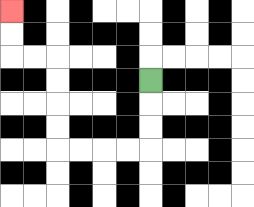{'start': '[6, 3]', 'end': '[0, 0]', 'path_directions': 'D,D,D,L,L,L,L,U,U,U,U,L,L,U,U', 'path_coordinates': '[[6, 3], [6, 4], [6, 5], [6, 6], [5, 6], [4, 6], [3, 6], [2, 6], [2, 5], [2, 4], [2, 3], [2, 2], [1, 2], [0, 2], [0, 1], [0, 0]]'}